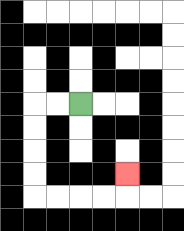{'start': '[3, 4]', 'end': '[5, 7]', 'path_directions': 'L,L,D,D,D,D,R,R,R,R,U', 'path_coordinates': '[[3, 4], [2, 4], [1, 4], [1, 5], [1, 6], [1, 7], [1, 8], [2, 8], [3, 8], [4, 8], [5, 8], [5, 7]]'}